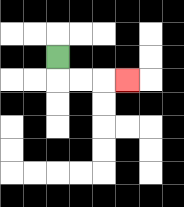{'start': '[2, 2]', 'end': '[5, 3]', 'path_directions': 'D,R,R,R', 'path_coordinates': '[[2, 2], [2, 3], [3, 3], [4, 3], [5, 3]]'}